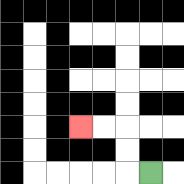{'start': '[6, 7]', 'end': '[3, 5]', 'path_directions': 'L,U,U,L,L', 'path_coordinates': '[[6, 7], [5, 7], [5, 6], [5, 5], [4, 5], [3, 5]]'}